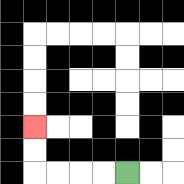{'start': '[5, 7]', 'end': '[1, 5]', 'path_directions': 'L,L,L,L,U,U', 'path_coordinates': '[[5, 7], [4, 7], [3, 7], [2, 7], [1, 7], [1, 6], [1, 5]]'}